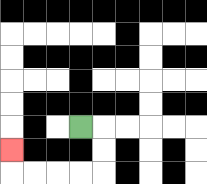{'start': '[3, 5]', 'end': '[0, 6]', 'path_directions': 'R,D,D,L,L,L,L,U', 'path_coordinates': '[[3, 5], [4, 5], [4, 6], [4, 7], [3, 7], [2, 7], [1, 7], [0, 7], [0, 6]]'}